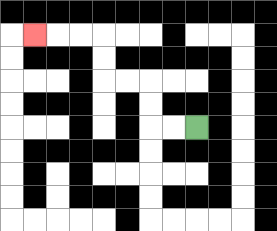{'start': '[8, 5]', 'end': '[1, 1]', 'path_directions': 'L,L,U,U,L,L,U,U,L,L,L', 'path_coordinates': '[[8, 5], [7, 5], [6, 5], [6, 4], [6, 3], [5, 3], [4, 3], [4, 2], [4, 1], [3, 1], [2, 1], [1, 1]]'}